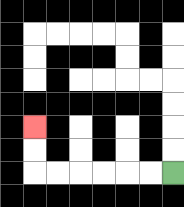{'start': '[7, 7]', 'end': '[1, 5]', 'path_directions': 'L,L,L,L,L,L,U,U', 'path_coordinates': '[[7, 7], [6, 7], [5, 7], [4, 7], [3, 7], [2, 7], [1, 7], [1, 6], [1, 5]]'}